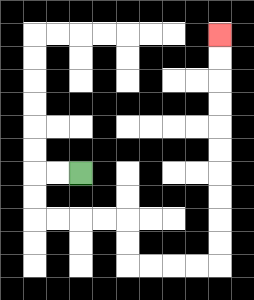{'start': '[3, 7]', 'end': '[9, 1]', 'path_directions': 'L,L,D,D,R,R,R,R,D,D,R,R,R,R,U,U,U,U,U,U,U,U,U,U', 'path_coordinates': '[[3, 7], [2, 7], [1, 7], [1, 8], [1, 9], [2, 9], [3, 9], [4, 9], [5, 9], [5, 10], [5, 11], [6, 11], [7, 11], [8, 11], [9, 11], [9, 10], [9, 9], [9, 8], [9, 7], [9, 6], [9, 5], [9, 4], [9, 3], [9, 2], [9, 1]]'}